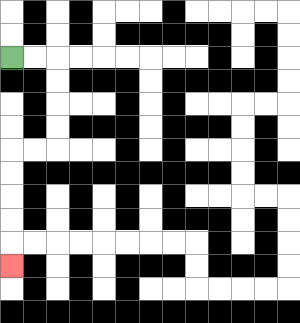{'start': '[0, 2]', 'end': '[0, 11]', 'path_directions': 'R,R,D,D,D,D,L,L,D,D,D,D,D', 'path_coordinates': '[[0, 2], [1, 2], [2, 2], [2, 3], [2, 4], [2, 5], [2, 6], [1, 6], [0, 6], [0, 7], [0, 8], [0, 9], [0, 10], [0, 11]]'}